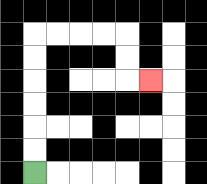{'start': '[1, 7]', 'end': '[6, 3]', 'path_directions': 'U,U,U,U,U,U,R,R,R,R,D,D,R', 'path_coordinates': '[[1, 7], [1, 6], [1, 5], [1, 4], [1, 3], [1, 2], [1, 1], [2, 1], [3, 1], [4, 1], [5, 1], [5, 2], [5, 3], [6, 3]]'}